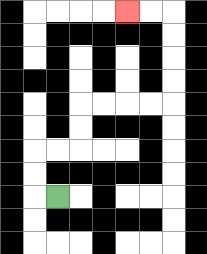{'start': '[2, 8]', 'end': '[5, 0]', 'path_directions': 'L,U,U,R,R,U,U,R,R,R,R,U,U,U,U,L,L', 'path_coordinates': '[[2, 8], [1, 8], [1, 7], [1, 6], [2, 6], [3, 6], [3, 5], [3, 4], [4, 4], [5, 4], [6, 4], [7, 4], [7, 3], [7, 2], [7, 1], [7, 0], [6, 0], [5, 0]]'}